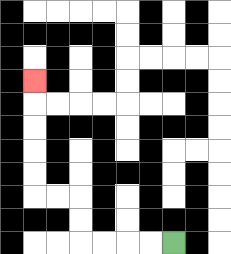{'start': '[7, 10]', 'end': '[1, 3]', 'path_directions': 'L,L,L,L,U,U,L,L,U,U,U,U,U', 'path_coordinates': '[[7, 10], [6, 10], [5, 10], [4, 10], [3, 10], [3, 9], [3, 8], [2, 8], [1, 8], [1, 7], [1, 6], [1, 5], [1, 4], [1, 3]]'}